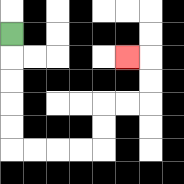{'start': '[0, 1]', 'end': '[5, 2]', 'path_directions': 'D,D,D,D,D,R,R,R,R,U,U,R,R,U,U,L', 'path_coordinates': '[[0, 1], [0, 2], [0, 3], [0, 4], [0, 5], [0, 6], [1, 6], [2, 6], [3, 6], [4, 6], [4, 5], [4, 4], [5, 4], [6, 4], [6, 3], [6, 2], [5, 2]]'}